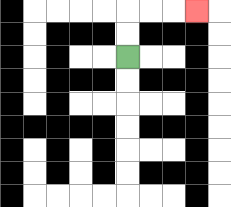{'start': '[5, 2]', 'end': '[8, 0]', 'path_directions': 'U,U,R,R,R', 'path_coordinates': '[[5, 2], [5, 1], [5, 0], [6, 0], [7, 0], [8, 0]]'}